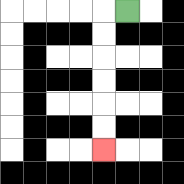{'start': '[5, 0]', 'end': '[4, 6]', 'path_directions': 'L,D,D,D,D,D,D', 'path_coordinates': '[[5, 0], [4, 0], [4, 1], [4, 2], [4, 3], [4, 4], [4, 5], [4, 6]]'}